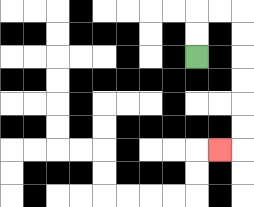{'start': '[8, 2]', 'end': '[9, 6]', 'path_directions': 'U,U,R,R,D,D,D,D,D,D,L', 'path_coordinates': '[[8, 2], [8, 1], [8, 0], [9, 0], [10, 0], [10, 1], [10, 2], [10, 3], [10, 4], [10, 5], [10, 6], [9, 6]]'}